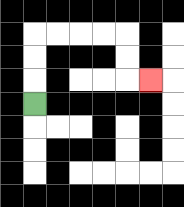{'start': '[1, 4]', 'end': '[6, 3]', 'path_directions': 'U,U,U,R,R,R,R,D,D,R', 'path_coordinates': '[[1, 4], [1, 3], [1, 2], [1, 1], [2, 1], [3, 1], [4, 1], [5, 1], [5, 2], [5, 3], [6, 3]]'}